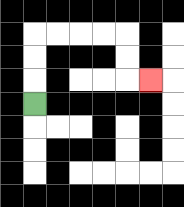{'start': '[1, 4]', 'end': '[6, 3]', 'path_directions': 'U,U,U,R,R,R,R,D,D,R', 'path_coordinates': '[[1, 4], [1, 3], [1, 2], [1, 1], [2, 1], [3, 1], [4, 1], [5, 1], [5, 2], [5, 3], [6, 3]]'}